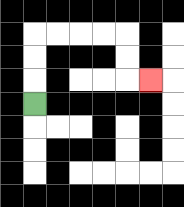{'start': '[1, 4]', 'end': '[6, 3]', 'path_directions': 'U,U,U,R,R,R,R,D,D,R', 'path_coordinates': '[[1, 4], [1, 3], [1, 2], [1, 1], [2, 1], [3, 1], [4, 1], [5, 1], [5, 2], [5, 3], [6, 3]]'}